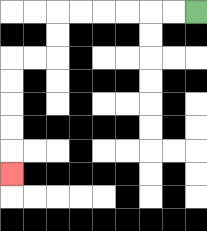{'start': '[8, 0]', 'end': '[0, 7]', 'path_directions': 'L,L,L,L,L,L,D,D,L,L,D,D,D,D,D', 'path_coordinates': '[[8, 0], [7, 0], [6, 0], [5, 0], [4, 0], [3, 0], [2, 0], [2, 1], [2, 2], [1, 2], [0, 2], [0, 3], [0, 4], [0, 5], [0, 6], [0, 7]]'}